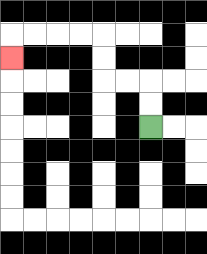{'start': '[6, 5]', 'end': '[0, 2]', 'path_directions': 'U,U,L,L,U,U,L,L,L,L,D', 'path_coordinates': '[[6, 5], [6, 4], [6, 3], [5, 3], [4, 3], [4, 2], [4, 1], [3, 1], [2, 1], [1, 1], [0, 1], [0, 2]]'}